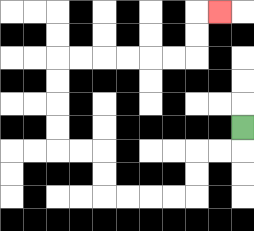{'start': '[10, 5]', 'end': '[9, 0]', 'path_directions': 'D,L,L,D,D,L,L,L,L,U,U,L,L,U,U,U,U,R,R,R,R,R,R,U,U,R', 'path_coordinates': '[[10, 5], [10, 6], [9, 6], [8, 6], [8, 7], [8, 8], [7, 8], [6, 8], [5, 8], [4, 8], [4, 7], [4, 6], [3, 6], [2, 6], [2, 5], [2, 4], [2, 3], [2, 2], [3, 2], [4, 2], [5, 2], [6, 2], [7, 2], [8, 2], [8, 1], [8, 0], [9, 0]]'}